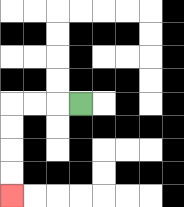{'start': '[3, 4]', 'end': '[0, 8]', 'path_directions': 'L,L,L,D,D,D,D', 'path_coordinates': '[[3, 4], [2, 4], [1, 4], [0, 4], [0, 5], [0, 6], [0, 7], [0, 8]]'}